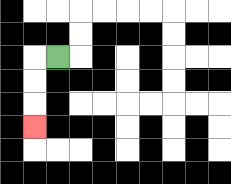{'start': '[2, 2]', 'end': '[1, 5]', 'path_directions': 'L,D,D,D', 'path_coordinates': '[[2, 2], [1, 2], [1, 3], [1, 4], [1, 5]]'}